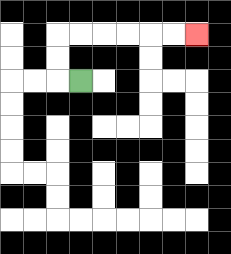{'start': '[3, 3]', 'end': '[8, 1]', 'path_directions': 'L,U,U,R,R,R,R,R,R', 'path_coordinates': '[[3, 3], [2, 3], [2, 2], [2, 1], [3, 1], [4, 1], [5, 1], [6, 1], [7, 1], [8, 1]]'}